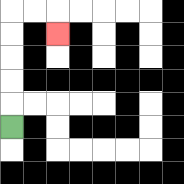{'start': '[0, 5]', 'end': '[2, 1]', 'path_directions': 'U,U,U,U,U,R,R,D', 'path_coordinates': '[[0, 5], [0, 4], [0, 3], [0, 2], [0, 1], [0, 0], [1, 0], [2, 0], [2, 1]]'}